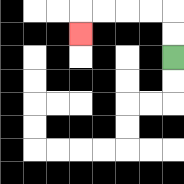{'start': '[7, 2]', 'end': '[3, 1]', 'path_directions': 'U,U,L,L,L,L,D', 'path_coordinates': '[[7, 2], [7, 1], [7, 0], [6, 0], [5, 0], [4, 0], [3, 0], [3, 1]]'}